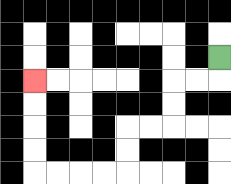{'start': '[9, 2]', 'end': '[1, 3]', 'path_directions': 'D,L,L,D,D,L,L,D,D,L,L,L,L,U,U,U,U', 'path_coordinates': '[[9, 2], [9, 3], [8, 3], [7, 3], [7, 4], [7, 5], [6, 5], [5, 5], [5, 6], [5, 7], [4, 7], [3, 7], [2, 7], [1, 7], [1, 6], [1, 5], [1, 4], [1, 3]]'}